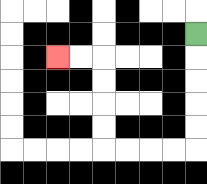{'start': '[8, 1]', 'end': '[2, 2]', 'path_directions': 'D,D,D,D,D,L,L,L,L,U,U,U,U,L,L', 'path_coordinates': '[[8, 1], [8, 2], [8, 3], [8, 4], [8, 5], [8, 6], [7, 6], [6, 6], [5, 6], [4, 6], [4, 5], [4, 4], [4, 3], [4, 2], [3, 2], [2, 2]]'}